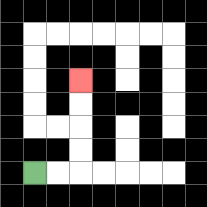{'start': '[1, 7]', 'end': '[3, 3]', 'path_directions': 'R,R,U,U,U,U', 'path_coordinates': '[[1, 7], [2, 7], [3, 7], [3, 6], [3, 5], [3, 4], [3, 3]]'}